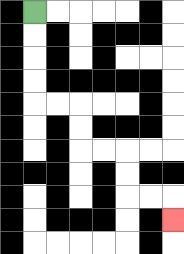{'start': '[1, 0]', 'end': '[7, 9]', 'path_directions': 'D,D,D,D,R,R,D,D,R,R,D,D,R,R,D', 'path_coordinates': '[[1, 0], [1, 1], [1, 2], [1, 3], [1, 4], [2, 4], [3, 4], [3, 5], [3, 6], [4, 6], [5, 6], [5, 7], [5, 8], [6, 8], [7, 8], [7, 9]]'}